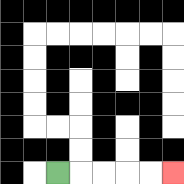{'start': '[2, 7]', 'end': '[7, 7]', 'path_directions': 'R,R,R,R,R', 'path_coordinates': '[[2, 7], [3, 7], [4, 7], [5, 7], [6, 7], [7, 7]]'}